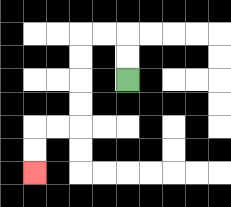{'start': '[5, 3]', 'end': '[1, 7]', 'path_directions': 'U,U,L,L,D,D,D,D,L,L,D,D', 'path_coordinates': '[[5, 3], [5, 2], [5, 1], [4, 1], [3, 1], [3, 2], [3, 3], [3, 4], [3, 5], [2, 5], [1, 5], [1, 6], [1, 7]]'}